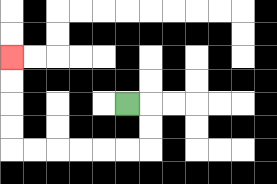{'start': '[5, 4]', 'end': '[0, 2]', 'path_directions': 'R,D,D,L,L,L,L,L,L,U,U,U,U', 'path_coordinates': '[[5, 4], [6, 4], [6, 5], [6, 6], [5, 6], [4, 6], [3, 6], [2, 6], [1, 6], [0, 6], [0, 5], [0, 4], [0, 3], [0, 2]]'}